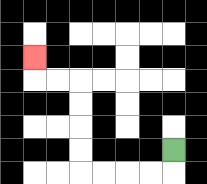{'start': '[7, 6]', 'end': '[1, 2]', 'path_directions': 'D,L,L,L,L,U,U,U,U,L,L,U', 'path_coordinates': '[[7, 6], [7, 7], [6, 7], [5, 7], [4, 7], [3, 7], [3, 6], [3, 5], [3, 4], [3, 3], [2, 3], [1, 3], [1, 2]]'}